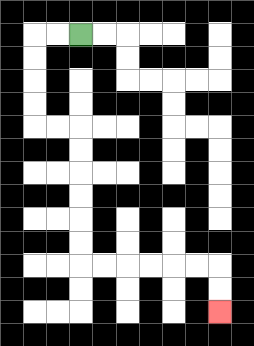{'start': '[3, 1]', 'end': '[9, 13]', 'path_directions': 'L,L,D,D,D,D,R,R,D,D,D,D,D,D,R,R,R,R,R,R,D,D', 'path_coordinates': '[[3, 1], [2, 1], [1, 1], [1, 2], [1, 3], [1, 4], [1, 5], [2, 5], [3, 5], [3, 6], [3, 7], [3, 8], [3, 9], [3, 10], [3, 11], [4, 11], [5, 11], [6, 11], [7, 11], [8, 11], [9, 11], [9, 12], [9, 13]]'}